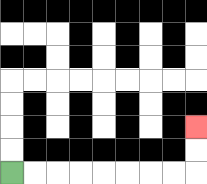{'start': '[0, 7]', 'end': '[8, 5]', 'path_directions': 'R,R,R,R,R,R,R,R,U,U', 'path_coordinates': '[[0, 7], [1, 7], [2, 7], [3, 7], [4, 7], [5, 7], [6, 7], [7, 7], [8, 7], [8, 6], [8, 5]]'}